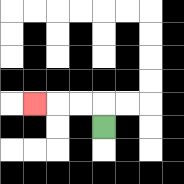{'start': '[4, 5]', 'end': '[1, 4]', 'path_directions': 'U,L,L,L', 'path_coordinates': '[[4, 5], [4, 4], [3, 4], [2, 4], [1, 4]]'}